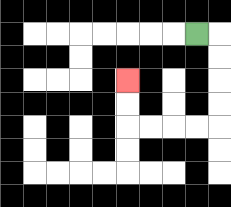{'start': '[8, 1]', 'end': '[5, 3]', 'path_directions': 'R,D,D,D,D,L,L,L,L,U,U', 'path_coordinates': '[[8, 1], [9, 1], [9, 2], [9, 3], [9, 4], [9, 5], [8, 5], [7, 5], [6, 5], [5, 5], [5, 4], [5, 3]]'}